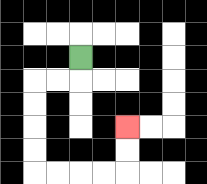{'start': '[3, 2]', 'end': '[5, 5]', 'path_directions': 'D,L,L,D,D,D,D,R,R,R,R,U,U', 'path_coordinates': '[[3, 2], [3, 3], [2, 3], [1, 3], [1, 4], [1, 5], [1, 6], [1, 7], [2, 7], [3, 7], [4, 7], [5, 7], [5, 6], [5, 5]]'}